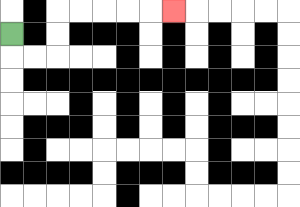{'start': '[0, 1]', 'end': '[7, 0]', 'path_directions': 'D,R,R,U,U,R,R,R,R,R', 'path_coordinates': '[[0, 1], [0, 2], [1, 2], [2, 2], [2, 1], [2, 0], [3, 0], [4, 0], [5, 0], [6, 0], [7, 0]]'}